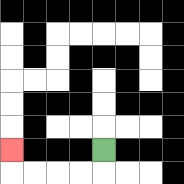{'start': '[4, 6]', 'end': '[0, 6]', 'path_directions': 'D,L,L,L,L,U', 'path_coordinates': '[[4, 6], [4, 7], [3, 7], [2, 7], [1, 7], [0, 7], [0, 6]]'}